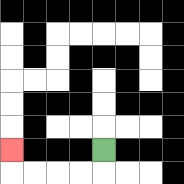{'start': '[4, 6]', 'end': '[0, 6]', 'path_directions': 'D,L,L,L,L,U', 'path_coordinates': '[[4, 6], [4, 7], [3, 7], [2, 7], [1, 7], [0, 7], [0, 6]]'}